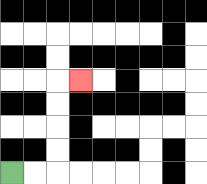{'start': '[0, 7]', 'end': '[3, 3]', 'path_directions': 'R,R,U,U,U,U,R', 'path_coordinates': '[[0, 7], [1, 7], [2, 7], [2, 6], [2, 5], [2, 4], [2, 3], [3, 3]]'}